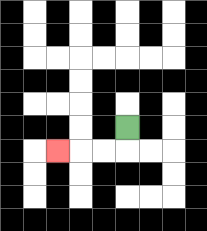{'start': '[5, 5]', 'end': '[2, 6]', 'path_directions': 'D,L,L,L', 'path_coordinates': '[[5, 5], [5, 6], [4, 6], [3, 6], [2, 6]]'}